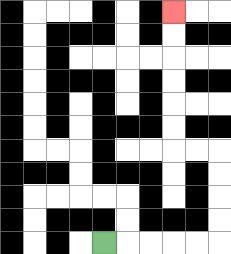{'start': '[4, 10]', 'end': '[7, 0]', 'path_directions': 'R,R,R,R,R,U,U,U,U,L,L,U,U,U,U,U,U', 'path_coordinates': '[[4, 10], [5, 10], [6, 10], [7, 10], [8, 10], [9, 10], [9, 9], [9, 8], [9, 7], [9, 6], [8, 6], [7, 6], [7, 5], [7, 4], [7, 3], [7, 2], [7, 1], [7, 0]]'}